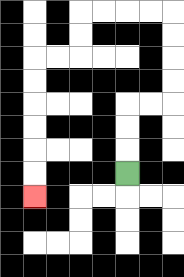{'start': '[5, 7]', 'end': '[1, 8]', 'path_directions': 'U,U,U,R,R,U,U,U,U,L,L,L,L,D,D,L,L,D,D,D,D,D,D', 'path_coordinates': '[[5, 7], [5, 6], [5, 5], [5, 4], [6, 4], [7, 4], [7, 3], [7, 2], [7, 1], [7, 0], [6, 0], [5, 0], [4, 0], [3, 0], [3, 1], [3, 2], [2, 2], [1, 2], [1, 3], [1, 4], [1, 5], [1, 6], [1, 7], [1, 8]]'}